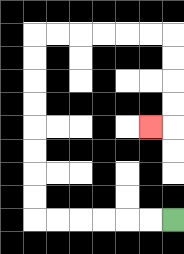{'start': '[7, 9]', 'end': '[6, 5]', 'path_directions': 'L,L,L,L,L,L,U,U,U,U,U,U,U,U,R,R,R,R,R,R,D,D,D,D,L', 'path_coordinates': '[[7, 9], [6, 9], [5, 9], [4, 9], [3, 9], [2, 9], [1, 9], [1, 8], [1, 7], [1, 6], [1, 5], [1, 4], [1, 3], [1, 2], [1, 1], [2, 1], [3, 1], [4, 1], [5, 1], [6, 1], [7, 1], [7, 2], [7, 3], [7, 4], [7, 5], [6, 5]]'}